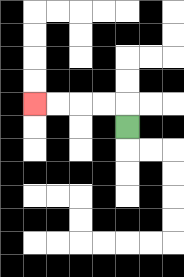{'start': '[5, 5]', 'end': '[1, 4]', 'path_directions': 'U,L,L,L,L', 'path_coordinates': '[[5, 5], [5, 4], [4, 4], [3, 4], [2, 4], [1, 4]]'}